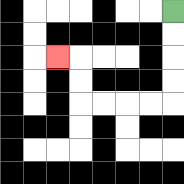{'start': '[7, 0]', 'end': '[2, 2]', 'path_directions': 'D,D,D,D,L,L,L,L,U,U,L', 'path_coordinates': '[[7, 0], [7, 1], [7, 2], [7, 3], [7, 4], [6, 4], [5, 4], [4, 4], [3, 4], [3, 3], [3, 2], [2, 2]]'}